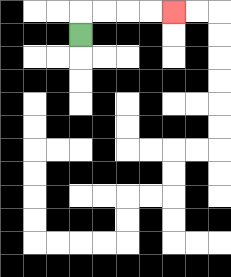{'start': '[3, 1]', 'end': '[7, 0]', 'path_directions': 'U,R,R,R,R', 'path_coordinates': '[[3, 1], [3, 0], [4, 0], [5, 0], [6, 0], [7, 0]]'}